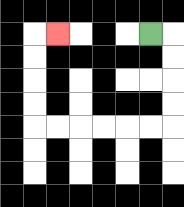{'start': '[6, 1]', 'end': '[2, 1]', 'path_directions': 'R,D,D,D,D,L,L,L,L,L,L,U,U,U,U,R', 'path_coordinates': '[[6, 1], [7, 1], [7, 2], [7, 3], [7, 4], [7, 5], [6, 5], [5, 5], [4, 5], [3, 5], [2, 5], [1, 5], [1, 4], [1, 3], [1, 2], [1, 1], [2, 1]]'}